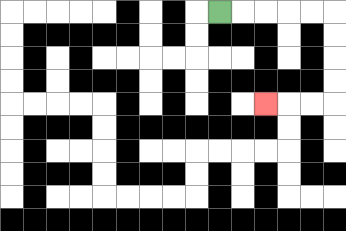{'start': '[9, 0]', 'end': '[11, 4]', 'path_directions': 'R,R,R,R,R,D,D,D,D,L,L,L', 'path_coordinates': '[[9, 0], [10, 0], [11, 0], [12, 0], [13, 0], [14, 0], [14, 1], [14, 2], [14, 3], [14, 4], [13, 4], [12, 4], [11, 4]]'}